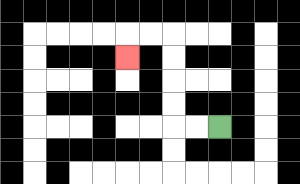{'start': '[9, 5]', 'end': '[5, 2]', 'path_directions': 'L,L,U,U,U,U,L,L,D', 'path_coordinates': '[[9, 5], [8, 5], [7, 5], [7, 4], [7, 3], [7, 2], [7, 1], [6, 1], [5, 1], [5, 2]]'}